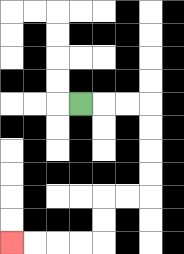{'start': '[3, 4]', 'end': '[0, 10]', 'path_directions': 'R,R,R,D,D,D,D,L,L,D,D,L,L,L,L', 'path_coordinates': '[[3, 4], [4, 4], [5, 4], [6, 4], [6, 5], [6, 6], [6, 7], [6, 8], [5, 8], [4, 8], [4, 9], [4, 10], [3, 10], [2, 10], [1, 10], [0, 10]]'}